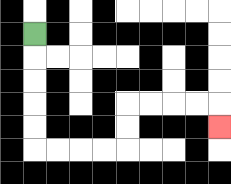{'start': '[1, 1]', 'end': '[9, 5]', 'path_directions': 'D,D,D,D,D,R,R,R,R,U,U,R,R,R,R,D', 'path_coordinates': '[[1, 1], [1, 2], [1, 3], [1, 4], [1, 5], [1, 6], [2, 6], [3, 6], [4, 6], [5, 6], [5, 5], [5, 4], [6, 4], [7, 4], [8, 4], [9, 4], [9, 5]]'}